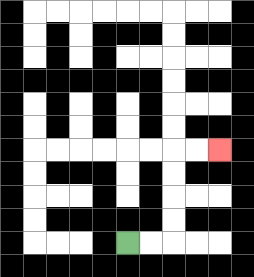{'start': '[5, 10]', 'end': '[9, 6]', 'path_directions': 'R,R,U,U,U,U,R,R', 'path_coordinates': '[[5, 10], [6, 10], [7, 10], [7, 9], [7, 8], [7, 7], [7, 6], [8, 6], [9, 6]]'}